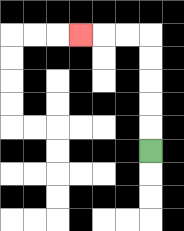{'start': '[6, 6]', 'end': '[3, 1]', 'path_directions': 'U,U,U,U,U,L,L,L', 'path_coordinates': '[[6, 6], [6, 5], [6, 4], [6, 3], [6, 2], [6, 1], [5, 1], [4, 1], [3, 1]]'}